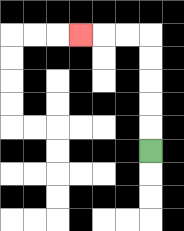{'start': '[6, 6]', 'end': '[3, 1]', 'path_directions': 'U,U,U,U,U,L,L,L', 'path_coordinates': '[[6, 6], [6, 5], [6, 4], [6, 3], [6, 2], [6, 1], [5, 1], [4, 1], [3, 1]]'}